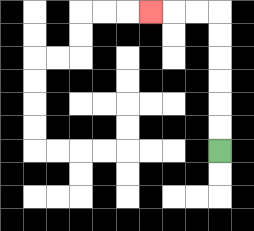{'start': '[9, 6]', 'end': '[6, 0]', 'path_directions': 'U,U,U,U,U,U,L,L,L', 'path_coordinates': '[[9, 6], [9, 5], [9, 4], [9, 3], [9, 2], [9, 1], [9, 0], [8, 0], [7, 0], [6, 0]]'}